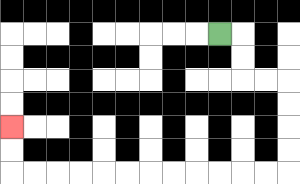{'start': '[9, 1]', 'end': '[0, 5]', 'path_directions': 'R,D,D,R,R,D,D,D,D,L,L,L,L,L,L,L,L,L,L,L,L,U,U', 'path_coordinates': '[[9, 1], [10, 1], [10, 2], [10, 3], [11, 3], [12, 3], [12, 4], [12, 5], [12, 6], [12, 7], [11, 7], [10, 7], [9, 7], [8, 7], [7, 7], [6, 7], [5, 7], [4, 7], [3, 7], [2, 7], [1, 7], [0, 7], [0, 6], [0, 5]]'}